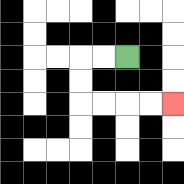{'start': '[5, 2]', 'end': '[7, 4]', 'path_directions': 'L,L,D,D,R,R,R,R', 'path_coordinates': '[[5, 2], [4, 2], [3, 2], [3, 3], [3, 4], [4, 4], [5, 4], [6, 4], [7, 4]]'}